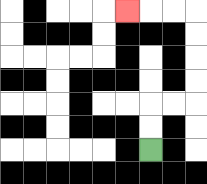{'start': '[6, 6]', 'end': '[5, 0]', 'path_directions': 'U,U,R,R,U,U,U,U,L,L,L', 'path_coordinates': '[[6, 6], [6, 5], [6, 4], [7, 4], [8, 4], [8, 3], [8, 2], [8, 1], [8, 0], [7, 0], [6, 0], [5, 0]]'}